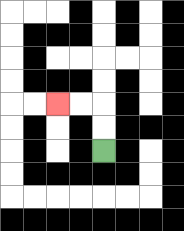{'start': '[4, 6]', 'end': '[2, 4]', 'path_directions': 'U,U,L,L', 'path_coordinates': '[[4, 6], [4, 5], [4, 4], [3, 4], [2, 4]]'}